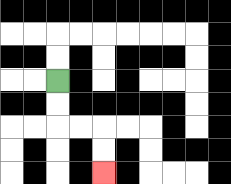{'start': '[2, 3]', 'end': '[4, 7]', 'path_directions': 'D,D,R,R,D,D', 'path_coordinates': '[[2, 3], [2, 4], [2, 5], [3, 5], [4, 5], [4, 6], [4, 7]]'}